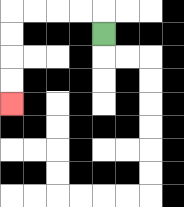{'start': '[4, 1]', 'end': '[0, 4]', 'path_directions': 'U,L,L,L,L,D,D,D,D', 'path_coordinates': '[[4, 1], [4, 0], [3, 0], [2, 0], [1, 0], [0, 0], [0, 1], [0, 2], [0, 3], [0, 4]]'}